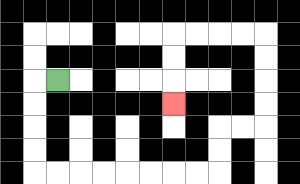{'start': '[2, 3]', 'end': '[7, 4]', 'path_directions': 'L,D,D,D,D,R,R,R,R,R,R,R,R,U,U,R,R,U,U,U,U,L,L,L,L,D,D,D', 'path_coordinates': '[[2, 3], [1, 3], [1, 4], [1, 5], [1, 6], [1, 7], [2, 7], [3, 7], [4, 7], [5, 7], [6, 7], [7, 7], [8, 7], [9, 7], [9, 6], [9, 5], [10, 5], [11, 5], [11, 4], [11, 3], [11, 2], [11, 1], [10, 1], [9, 1], [8, 1], [7, 1], [7, 2], [7, 3], [7, 4]]'}